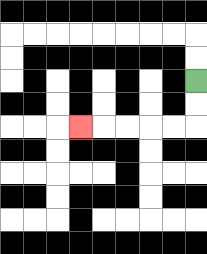{'start': '[8, 3]', 'end': '[3, 5]', 'path_directions': 'D,D,L,L,L,L,L', 'path_coordinates': '[[8, 3], [8, 4], [8, 5], [7, 5], [6, 5], [5, 5], [4, 5], [3, 5]]'}